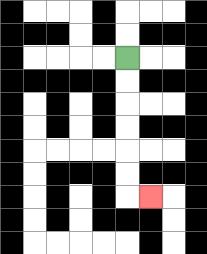{'start': '[5, 2]', 'end': '[6, 8]', 'path_directions': 'D,D,D,D,D,D,R', 'path_coordinates': '[[5, 2], [5, 3], [5, 4], [5, 5], [5, 6], [5, 7], [5, 8], [6, 8]]'}